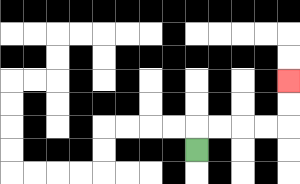{'start': '[8, 6]', 'end': '[12, 3]', 'path_directions': 'U,R,R,R,R,U,U', 'path_coordinates': '[[8, 6], [8, 5], [9, 5], [10, 5], [11, 5], [12, 5], [12, 4], [12, 3]]'}